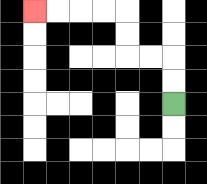{'start': '[7, 4]', 'end': '[1, 0]', 'path_directions': 'U,U,L,L,U,U,L,L,L,L', 'path_coordinates': '[[7, 4], [7, 3], [7, 2], [6, 2], [5, 2], [5, 1], [5, 0], [4, 0], [3, 0], [2, 0], [1, 0]]'}